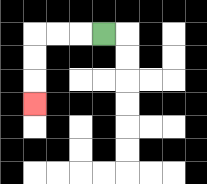{'start': '[4, 1]', 'end': '[1, 4]', 'path_directions': 'L,L,L,D,D,D', 'path_coordinates': '[[4, 1], [3, 1], [2, 1], [1, 1], [1, 2], [1, 3], [1, 4]]'}